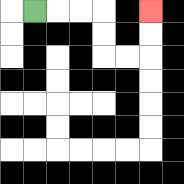{'start': '[1, 0]', 'end': '[6, 0]', 'path_directions': 'R,R,R,D,D,R,R,U,U', 'path_coordinates': '[[1, 0], [2, 0], [3, 0], [4, 0], [4, 1], [4, 2], [5, 2], [6, 2], [6, 1], [6, 0]]'}